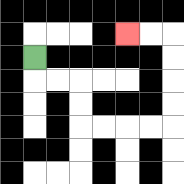{'start': '[1, 2]', 'end': '[5, 1]', 'path_directions': 'D,R,R,D,D,R,R,R,R,U,U,U,U,L,L', 'path_coordinates': '[[1, 2], [1, 3], [2, 3], [3, 3], [3, 4], [3, 5], [4, 5], [5, 5], [6, 5], [7, 5], [7, 4], [7, 3], [7, 2], [7, 1], [6, 1], [5, 1]]'}